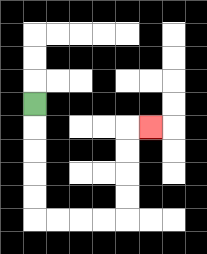{'start': '[1, 4]', 'end': '[6, 5]', 'path_directions': 'D,D,D,D,D,R,R,R,R,U,U,U,U,R', 'path_coordinates': '[[1, 4], [1, 5], [1, 6], [1, 7], [1, 8], [1, 9], [2, 9], [3, 9], [4, 9], [5, 9], [5, 8], [5, 7], [5, 6], [5, 5], [6, 5]]'}